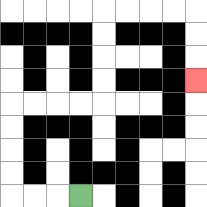{'start': '[3, 8]', 'end': '[8, 3]', 'path_directions': 'L,L,L,U,U,U,U,R,R,R,R,U,U,U,U,R,R,R,R,D,D,D', 'path_coordinates': '[[3, 8], [2, 8], [1, 8], [0, 8], [0, 7], [0, 6], [0, 5], [0, 4], [1, 4], [2, 4], [3, 4], [4, 4], [4, 3], [4, 2], [4, 1], [4, 0], [5, 0], [6, 0], [7, 0], [8, 0], [8, 1], [8, 2], [8, 3]]'}